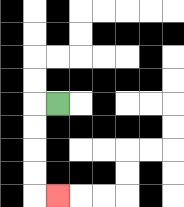{'start': '[2, 4]', 'end': '[2, 8]', 'path_directions': 'L,D,D,D,D,R', 'path_coordinates': '[[2, 4], [1, 4], [1, 5], [1, 6], [1, 7], [1, 8], [2, 8]]'}